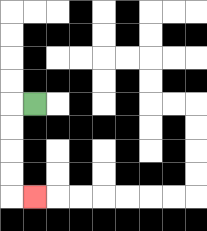{'start': '[1, 4]', 'end': '[1, 8]', 'path_directions': 'L,D,D,D,D,R', 'path_coordinates': '[[1, 4], [0, 4], [0, 5], [0, 6], [0, 7], [0, 8], [1, 8]]'}